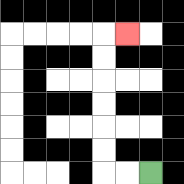{'start': '[6, 7]', 'end': '[5, 1]', 'path_directions': 'L,L,U,U,U,U,U,U,R', 'path_coordinates': '[[6, 7], [5, 7], [4, 7], [4, 6], [4, 5], [4, 4], [4, 3], [4, 2], [4, 1], [5, 1]]'}